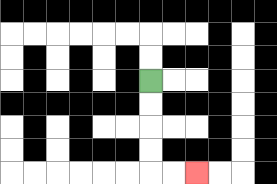{'start': '[6, 3]', 'end': '[8, 7]', 'path_directions': 'D,D,D,D,R,R', 'path_coordinates': '[[6, 3], [6, 4], [6, 5], [6, 6], [6, 7], [7, 7], [8, 7]]'}